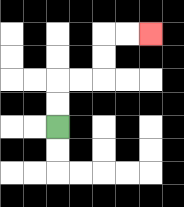{'start': '[2, 5]', 'end': '[6, 1]', 'path_directions': 'U,U,R,R,U,U,R,R', 'path_coordinates': '[[2, 5], [2, 4], [2, 3], [3, 3], [4, 3], [4, 2], [4, 1], [5, 1], [6, 1]]'}